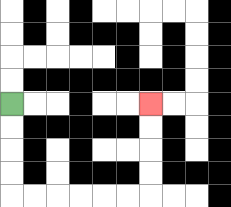{'start': '[0, 4]', 'end': '[6, 4]', 'path_directions': 'D,D,D,D,R,R,R,R,R,R,U,U,U,U', 'path_coordinates': '[[0, 4], [0, 5], [0, 6], [0, 7], [0, 8], [1, 8], [2, 8], [3, 8], [4, 8], [5, 8], [6, 8], [6, 7], [6, 6], [6, 5], [6, 4]]'}